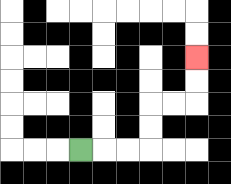{'start': '[3, 6]', 'end': '[8, 2]', 'path_directions': 'R,R,R,U,U,R,R,U,U', 'path_coordinates': '[[3, 6], [4, 6], [5, 6], [6, 6], [6, 5], [6, 4], [7, 4], [8, 4], [8, 3], [8, 2]]'}